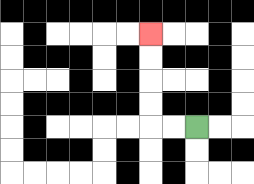{'start': '[8, 5]', 'end': '[6, 1]', 'path_directions': 'L,L,U,U,U,U', 'path_coordinates': '[[8, 5], [7, 5], [6, 5], [6, 4], [6, 3], [6, 2], [6, 1]]'}